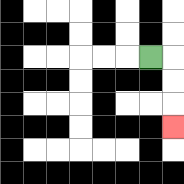{'start': '[6, 2]', 'end': '[7, 5]', 'path_directions': 'R,D,D,D', 'path_coordinates': '[[6, 2], [7, 2], [7, 3], [7, 4], [7, 5]]'}